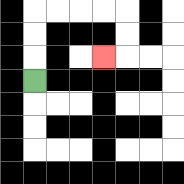{'start': '[1, 3]', 'end': '[4, 2]', 'path_directions': 'U,U,U,R,R,R,R,D,D,L', 'path_coordinates': '[[1, 3], [1, 2], [1, 1], [1, 0], [2, 0], [3, 0], [4, 0], [5, 0], [5, 1], [5, 2], [4, 2]]'}